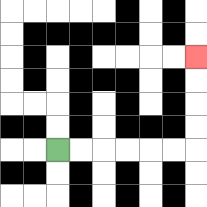{'start': '[2, 6]', 'end': '[8, 2]', 'path_directions': 'R,R,R,R,R,R,U,U,U,U', 'path_coordinates': '[[2, 6], [3, 6], [4, 6], [5, 6], [6, 6], [7, 6], [8, 6], [8, 5], [8, 4], [8, 3], [8, 2]]'}